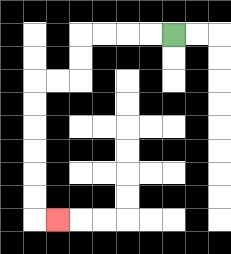{'start': '[7, 1]', 'end': '[2, 9]', 'path_directions': 'L,L,L,L,D,D,L,L,D,D,D,D,D,D,R', 'path_coordinates': '[[7, 1], [6, 1], [5, 1], [4, 1], [3, 1], [3, 2], [3, 3], [2, 3], [1, 3], [1, 4], [1, 5], [1, 6], [1, 7], [1, 8], [1, 9], [2, 9]]'}